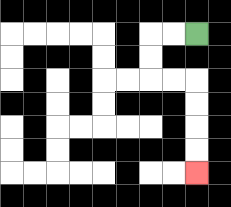{'start': '[8, 1]', 'end': '[8, 7]', 'path_directions': 'L,L,D,D,R,R,D,D,D,D', 'path_coordinates': '[[8, 1], [7, 1], [6, 1], [6, 2], [6, 3], [7, 3], [8, 3], [8, 4], [8, 5], [8, 6], [8, 7]]'}